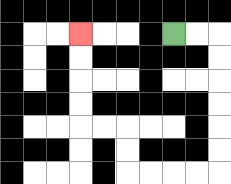{'start': '[7, 1]', 'end': '[3, 1]', 'path_directions': 'R,R,D,D,D,D,D,D,L,L,L,L,U,U,L,L,U,U,U,U', 'path_coordinates': '[[7, 1], [8, 1], [9, 1], [9, 2], [9, 3], [9, 4], [9, 5], [9, 6], [9, 7], [8, 7], [7, 7], [6, 7], [5, 7], [5, 6], [5, 5], [4, 5], [3, 5], [3, 4], [3, 3], [3, 2], [3, 1]]'}